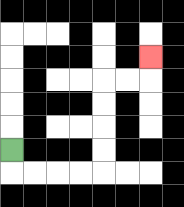{'start': '[0, 6]', 'end': '[6, 2]', 'path_directions': 'D,R,R,R,R,U,U,U,U,R,R,U', 'path_coordinates': '[[0, 6], [0, 7], [1, 7], [2, 7], [3, 7], [4, 7], [4, 6], [4, 5], [4, 4], [4, 3], [5, 3], [6, 3], [6, 2]]'}